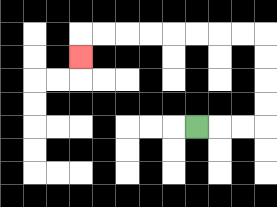{'start': '[8, 5]', 'end': '[3, 2]', 'path_directions': 'R,R,R,U,U,U,U,L,L,L,L,L,L,L,L,D', 'path_coordinates': '[[8, 5], [9, 5], [10, 5], [11, 5], [11, 4], [11, 3], [11, 2], [11, 1], [10, 1], [9, 1], [8, 1], [7, 1], [6, 1], [5, 1], [4, 1], [3, 1], [3, 2]]'}